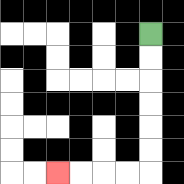{'start': '[6, 1]', 'end': '[2, 7]', 'path_directions': 'D,D,D,D,D,D,L,L,L,L', 'path_coordinates': '[[6, 1], [6, 2], [6, 3], [6, 4], [6, 5], [6, 6], [6, 7], [5, 7], [4, 7], [3, 7], [2, 7]]'}